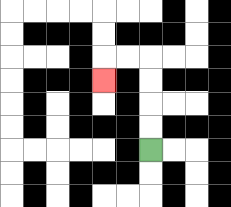{'start': '[6, 6]', 'end': '[4, 3]', 'path_directions': 'U,U,U,U,L,L,D', 'path_coordinates': '[[6, 6], [6, 5], [6, 4], [6, 3], [6, 2], [5, 2], [4, 2], [4, 3]]'}